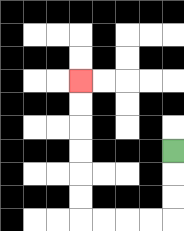{'start': '[7, 6]', 'end': '[3, 3]', 'path_directions': 'D,D,D,L,L,L,L,U,U,U,U,U,U', 'path_coordinates': '[[7, 6], [7, 7], [7, 8], [7, 9], [6, 9], [5, 9], [4, 9], [3, 9], [3, 8], [3, 7], [3, 6], [3, 5], [3, 4], [3, 3]]'}